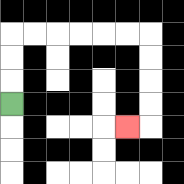{'start': '[0, 4]', 'end': '[5, 5]', 'path_directions': 'U,U,U,R,R,R,R,R,R,D,D,D,D,L', 'path_coordinates': '[[0, 4], [0, 3], [0, 2], [0, 1], [1, 1], [2, 1], [3, 1], [4, 1], [5, 1], [6, 1], [6, 2], [6, 3], [6, 4], [6, 5], [5, 5]]'}